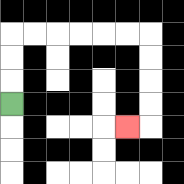{'start': '[0, 4]', 'end': '[5, 5]', 'path_directions': 'U,U,U,R,R,R,R,R,R,D,D,D,D,L', 'path_coordinates': '[[0, 4], [0, 3], [0, 2], [0, 1], [1, 1], [2, 1], [3, 1], [4, 1], [5, 1], [6, 1], [6, 2], [6, 3], [6, 4], [6, 5], [5, 5]]'}